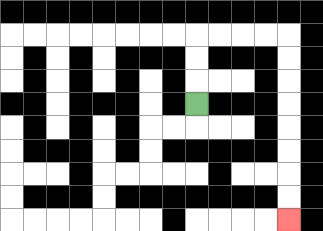{'start': '[8, 4]', 'end': '[12, 9]', 'path_directions': 'U,U,U,R,R,R,R,D,D,D,D,D,D,D,D', 'path_coordinates': '[[8, 4], [8, 3], [8, 2], [8, 1], [9, 1], [10, 1], [11, 1], [12, 1], [12, 2], [12, 3], [12, 4], [12, 5], [12, 6], [12, 7], [12, 8], [12, 9]]'}